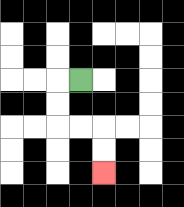{'start': '[3, 3]', 'end': '[4, 7]', 'path_directions': 'L,D,D,R,R,D,D', 'path_coordinates': '[[3, 3], [2, 3], [2, 4], [2, 5], [3, 5], [4, 5], [4, 6], [4, 7]]'}